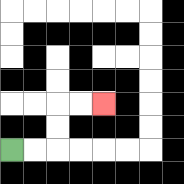{'start': '[0, 6]', 'end': '[4, 4]', 'path_directions': 'R,R,U,U,R,R', 'path_coordinates': '[[0, 6], [1, 6], [2, 6], [2, 5], [2, 4], [3, 4], [4, 4]]'}